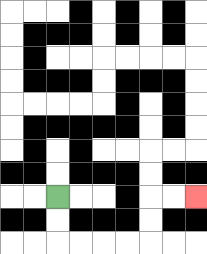{'start': '[2, 8]', 'end': '[8, 8]', 'path_directions': 'D,D,R,R,R,R,U,U,R,R', 'path_coordinates': '[[2, 8], [2, 9], [2, 10], [3, 10], [4, 10], [5, 10], [6, 10], [6, 9], [6, 8], [7, 8], [8, 8]]'}